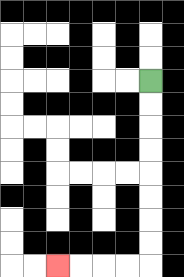{'start': '[6, 3]', 'end': '[2, 11]', 'path_directions': 'D,D,D,D,D,D,D,D,L,L,L,L', 'path_coordinates': '[[6, 3], [6, 4], [6, 5], [6, 6], [6, 7], [6, 8], [6, 9], [6, 10], [6, 11], [5, 11], [4, 11], [3, 11], [2, 11]]'}